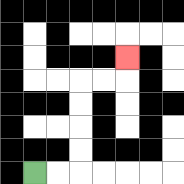{'start': '[1, 7]', 'end': '[5, 2]', 'path_directions': 'R,R,U,U,U,U,R,R,U', 'path_coordinates': '[[1, 7], [2, 7], [3, 7], [3, 6], [3, 5], [3, 4], [3, 3], [4, 3], [5, 3], [5, 2]]'}